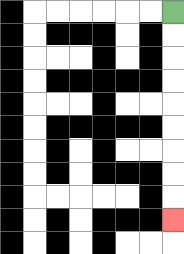{'start': '[7, 0]', 'end': '[7, 9]', 'path_directions': 'D,D,D,D,D,D,D,D,D', 'path_coordinates': '[[7, 0], [7, 1], [7, 2], [7, 3], [7, 4], [7, 5], [7, 6], [7, 7], [7, 8], [7, 9]]'}